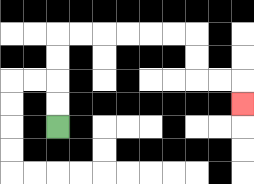{'start': '[2, 5]', 'end': '[10, 4]', 'path_directions': 'U,U,U,U,R,R,R,R,R,R,D,D,R,R,D', 'path_coordinates': '[[2, 5], [2, 4], [2, 3], [2, 2], [2, 1], [3, 1], [4, 1], [5, 1], [6, 1], [7, 1], [8, 1], [8, 2], [8, 3], [9, 3], [10, 3], [10, 4]]'}